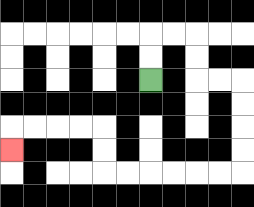{'start': '[6, 3]', 'end': '[0, 6]', 'path_directions': 'U,U,R,R,D,D,R,R,D,D,D,D,L,L,L,L,L,L,U,U,L,L,L,L,D', 'path_coordinates': '[[6, 3], [6, 2], [6, 1], [7, 1], [8, 1], [8, 2], [8, 3], [9, 3], [10, 3], [10, 4], [10, 5], [10, 6], [10, 7], [9, 7], [8, 7], [7, 7], [6, 7], [5, 7], [4, 7], [4, 6], [4, 5], [3, 5], [2, 5], [1, 5], [0, 5], [0, 6]]'}